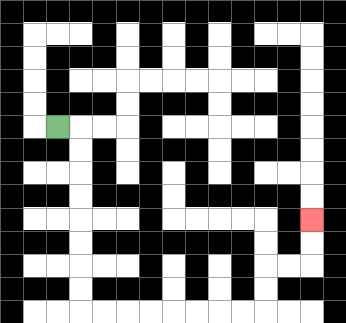{'start': '[2, 5]', 'end': '[13, 9]', 'path_directions': 'R,D,D,D,D,D,D,D,D,R,R,R,R,R,R,R,R,U,U,R,R,U,U', 'path_coordinates': '[[2, 5], [3, 5], [3, 6], [3, 7], [3, 8], [3, 9], [3, 10], [3, 11], [3, 12], [3, 13], [4, 13], [5, 13], [6, 13], [7, 13], [8, 13], [9, 13], [10, 13], [11, 13], [11, 12], [11, 11], [12, 11], [13, 11], [13, 10], [13, 9]]'}